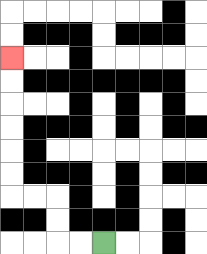{'start': '[4, 10]', 'end': '[0, 2]', 'path_directions': 'L,L,U,U,L,L,U,U,U,U,U,U', 'path_coordinates': '[[4, 10], [3, 10], [2, 10], [2, 9], [2, 8], [1, 8], [0, 8], [0, 7], [0, 6], [0, 5], [0, 4], [0, 3], [0, 2]]'}